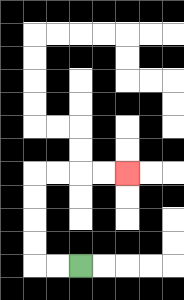{'start': '[3, 11]', 'end': '[5, 7]', 'path_directions': 'L,L,U,U,U,U,R,R,R,R', 'path_coordinates': '[[3, 11], [2, 11], [1, 11], [1, 10], [1, 9], [1, 8], [1, 7], [2, 7], [3, 7], [4, 7], [5, 7]]'}